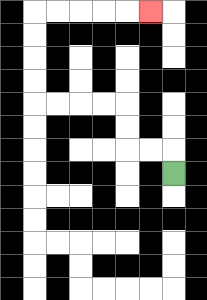{'start': '[7, 7]', 'end': '[6, 0]', 'path_directions': 'U,L,L,U,U,L,L,L,L,U,U,U,U,R,R,R,R,R', 'path_coordinates': '[[7, 7], [7, 6], [6, 6], [5, 6], [5, 5], [5, 4], [4, 4], [3, 4], [2, 4], [1, 4], [1, 3], [1, 2], [1, 1], [1, 0], [2, 0], [3, 0], [4, 0], [5, 0], [6, 0]]'}